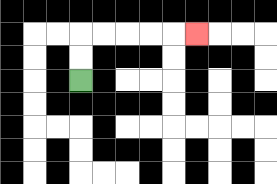{'start': '[3, 3]', 'end': '[8, 1]', 'path_directions': 'U,U,R,R,R,R,R', 'path_coordinates': '[[3, 3], [3, 2], [3, 1], [4, 1], [5, 1], [6, 1], [7, 1], [8, 1]]'}